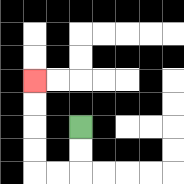{'start': '[3, 5]', 'end': '[1, 3]', 'path_directions': 'D,D,L,L,U,U,U,U', 'path_coordinates': '[[3, 5], [3, 6], [3, 7], [2, 7], [1, 7], [1, 6], [1, 5], [1, 4], [1, 3]]'}